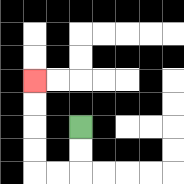{'start': '[3, 5]', 'end': '[1, 3]', 'path_directions': 'D,D,L,L,U,U,U,U', 'path_coordinates': '[[3, 5], [3, 6], [3, 7], [2, 7], [1, 7], [1, 6], [1, 5], [1, 4], [1, 3]]'}